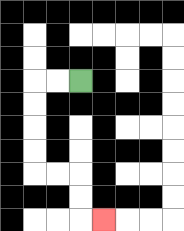{'start': '[3, 3]', 'end': '[4, 9]', 'path_directions': 'L,L,D,D,D,D,R,R,D,D,R', 'path_coordinates': '[[3, 3], [2, 3], [1, 3], [1, 4], [1, 5], [1, 6], [1, 7], [2, 7], [3, 7], [3, 8], [3, 9], [4, 9]]'}